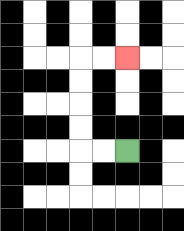{'start': '[5, 6]', 'end': '[5, 2]', 'path_directions': 'L,L,U,U,U,U,R,R', 'path_coordinates': '[[5, 6], [4, 6], [3, 6], [3, 5], [3, 4], [3, 3], [3, 2], [4, 2], [5, 2]]'}